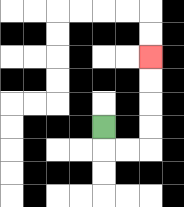{'start': '[4, 5]', 'end': '[6, 2]', 'path_directions': 'D,R,R,U,U,U,U', 'path_coordinates': '[[4, 5], [4, 6], [5, 6], [6, 6], [6, 5], [6, 4], [6, 3], [6, 2]]'}